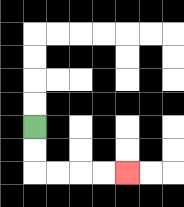{'start': '[1, 5]', 'end': '[5, 7]', 'path_directions': 'D,D,R,R,R,R', 'path_coordinates': '[[1, 5], [1, 6], [1, 7], [2, 7], [3, 7], [4, 7], [5, 7]]'}